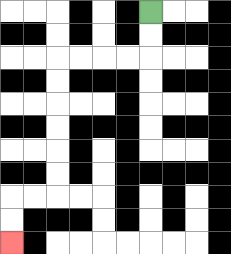{'start': '[6, 0]', 'end': '[0, 10]', 'path_directions': 'D,D,L,L,L,L,D,D,D,D,D,D,L,L,D,D', 'path_coordinates': '[[6, 0], [6, 1], [6, 2], [5, 2], [4, 2], [3, 2], [2, 2], [2, 3], [2, 4], [2, 5], [2, 6], [2, 7], [2, 8], [1, 8], [0, 8], [0, 9], [0, 10]]'}